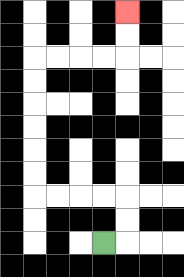{'start': '[4, 10]', 'end': '[5, 0]', 'path_directions': 'R,U,U,L,L,L,L,U,U,U,U,U,U,R,R,R,R,U,U', 'path_coordinates': '[[4, 10], [5, 10], [5, 9], [5, 8], [4, 8], [3, 8], [2, 8], [1, 8], [1, 7], [1, 6], [1, 5], [1, 4], [1, 3], [1, 2], [2, 2], [3, 2], [4, 2], [5, 2], [5, 1], [5, 0]]'}